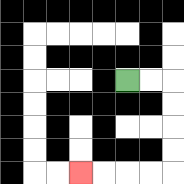{'start': '[5, 3]', 'end': '[3, 7]', 'path_directions': 'R,R,D,D,D,D,L,L,L,L', 'path_coordinates': '[[5, 3], [6, 3], [7, 3], [7, 4], [7, 5], [7, 6], [7, 7], [6, 7], [5, 7], [4, 7], [3, 7]]'}